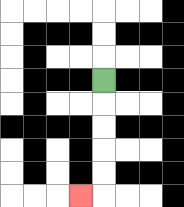{'start': '[4, 3]', 'end': '[3, 8]', 'path_directions': 'D,D,D,D,D,L', 'path_coordinates': '[[4, 3], [4, 4], [4, 5], [4, 6], [4, 7], [4, 8], [3, 8]]'}